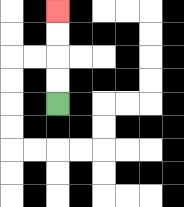{'start': '[2, 4]', 'end': '[2, 0]', 'path_directions': 'U,U,U,U', 'path_coordinates': '[[2, 4], [2, 3], [2, 2], [2, 1], [2, 0]]'}